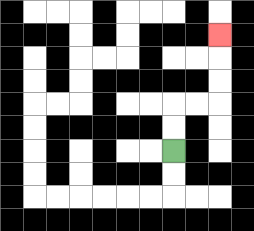{'start': '[7, 6]', 'end': '[9, 1]', 'path_directions': 'U,U,R,R,U,U,U', 'path_coordinates': '[[7, 6], [7, 5], [7, 4], [8, 4], [9, 4], [9, 3], [9, 2], [9, 1]]'}